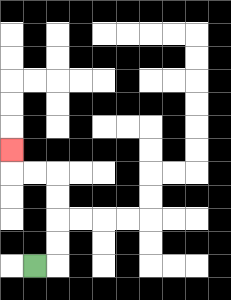{'start': '[1, 11]', 'end': '[0, 6]', 'path_directions': 'R,U,U,U,U,L,L,U', 'path_coordinates': '[[1, 11], [2, 11], [2, 10], [2, 9], [2, 8], [2, 7], [1, 7], [0, 7], [0, 6]]'}